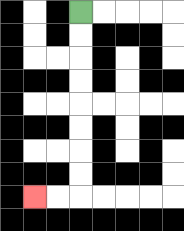{'start': '[3, 0]', 'end': '[1, 8]', 'path_directions': 'D,D,D,D,D,D,D,D,L,L', 'path_coordinates': '[[3, 0], [3, 1], [3, 2], [3, 3], [3, 4], [3, 5], [3, 6], [3, 7], [3, 8], [2, 8], [1, 8]]'}